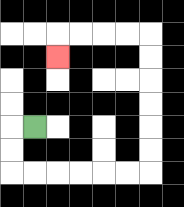{'start': '[1, 5]', 'end': '[2, 2]', 'path_directions': 'L,D,D,R,R,R,R,R,R,U,U,U,U,U,U,L,L,L,L,D', 'path_coordinates': '[[1, 5], [0, 5], [0, 6], [0, 7], [1, 7], [2, 7], [3, 7], [4, 7], [5, 7], [6, 7], [6, 6], [6, 5], [6, 4], [6, 3], [6, 2], [6, 1], [5, 1], [4, 1], [3, 1], [2, 1], [2, 2]]'}